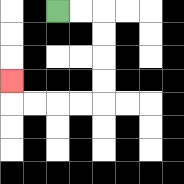{'start': '[2, 0]', 'end': '[0, 3]', 'path_directions': 'R,R,D,D,D,D,L,L,L,L,U', 'path_coordinates': '[[2, 0], [3, 0], [4, 0], [4, 1], [4, 2], [4, 3], [4, 4], [3, 4], [2, 4], [1, 4], [0, 4], [0, 3]]'}